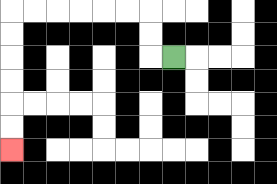{'start': '[7, 2]', 'end': '[0, 6]', 'path_directions': 'L,U,U,L,L,L,L,L,L,D,D,D,D,D,D', 'path_coordinates': '[[7, 2], [6, 2], [6, 1], [6, 0], [5, 0], [4, 0], [3, 0], [2, 0], [1, 0], [0, 0], [0, 1], [0, 2], [0, 3], [0, 4], [0, 5], [0, 6]]'}